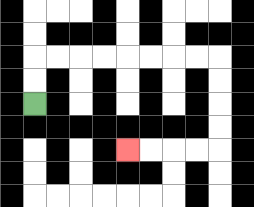{'start': '[1, 4]', 'end': '[5, 6]', 'path_directions': 'U,U,R,R,R,R,R,R,R,R,D,D,D,D,L,L,L,L', 'path_coordinates': '[[1, 4], [1, 3], [1, 2], [2, 2], [3, 2], [4, 2], [5, 2], [6, 2], [7, 2], [8, 2], [9, 2], [9, 3], [9, 4], [9, 5], [9, 6], [8, 6], [7, 6], [6, 6], [5, 6]]'}